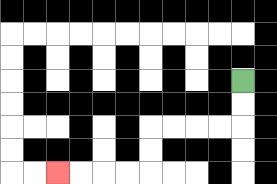{'start': '[10, 3]', 'end': '[2, 7]', 'path_directions': 'D,D,L,L,L,L,D,D,L,L,L,L', 'path_coordinates': '[[10, 3], [10, 4], [10, 5], [9, 5], [8, 5], [7, 5], [6, 5], [6, 6], [6, 7], [5, 7], [4, 7], [3, 7], [2, 7]]'}